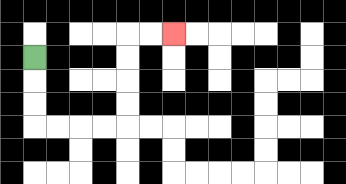{'start': '[1, 2]', 'end': '[7, 1]', 'path_directions': 'D,D,D,R,R,R,R,U,U,U,U,R,R', 'path_coordinates': '[[1, 2], [1, 3], [1, 4], [1, 5], [2, 5], [3, 5], [4, 5], [5, 5], [5, 4], [5, 3], [5, 2], [5, 1], [6, 1], [7, 1]]'}